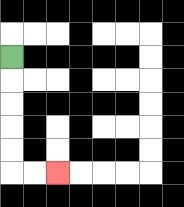{'start': '[0, 2]', 'end': '[2, 7]', 'path_directions': 'D,D,D,D,D,R,R', 'path_coordinates': '[[0, 2], [0, 3], [0, 4], [0, 5], [0, 6], [0, 7], [1, 7], [2, 7]]'}